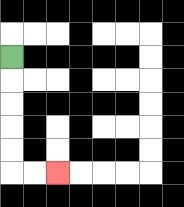{'start': '[0, 2]', 'end': '[2, 7]', 'path_directions': 'D,D,D,D,D,R,R', 'path_coordinates': '[[0, 2], [0, 3], [0, 4], [0, 5], [0, 6], [0, 7], [1, 7], [2, 7]]'}